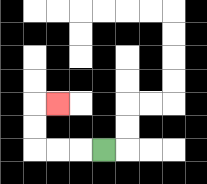{'start': '[4, 6]', 'end': '[2, 4]', 'path_directions': 'L,L,L,U,U,R', 'path_coordinates': '[[4, 6], [3, 6], [2, 6], [1, 6], [1, 5], [1, 4], [2, 4]]'}